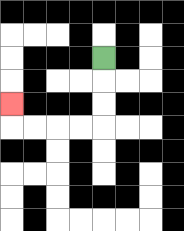{'start': '[4, 2]', 'end': '[0, 4]', 'path_directions': 'D,D,D,L,L,L,L,U', 'path_coordinates': '[[4, 2], [4, 3], [4, 4], [4, 5], [3, 5], [2, 5], [1, 5], [0, 5], [0, 4]]'}